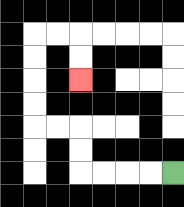{'start': '[7, 7]', 'end': '[3, 3]', 'path_directions': 'L,L,L,L,U,U,L,L,U,U,U,U,R,R,D,D', 'path_coordinates': '[[7, 7], [6, 7], [5, 7], [4, 7], [3, 7], [3, 6], [3, 5], [2, 5], [1, 5], [1, 4], [1, 3], [1, 2], [1, 1], [2, 1], [3, 1], [3, 2], [3, 3]]'}